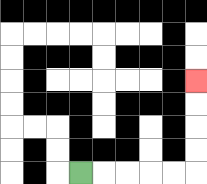{'start': '[3, 7]', 'end': '[8, 3]', 'path_directions': 'R,R,R,R,R,U,U,U,U', 'path_coordinates': '[[3, 7], [4, 7], [5, 7], [6, 7], [7, 7], [8, 7], [8, 6], [8, 5], [8, 4], [8, 3]]'}